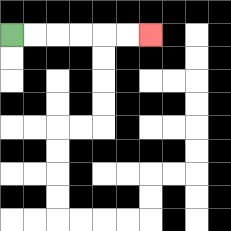{'start': '[0, 1]', 'end': '[6, 1]', 'path_directions': 'R,R,R,R,R,R', 'path_coordinates': '[[0, 1], [1, 1], [2, 1], [3, 1], [4, 1], [5, 1], [6, 1]]'}